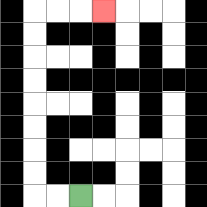{'start': '[3, 8]', 'end': '[4, 0]', 'path_directions': 'L,L,U,U,U,U,U,U,U,U,R,R,R', 'path_coordinates': '[[3, 8], [2, 8], [1, 8], [1, 7], [1, 6], [1, 5], [1, 4], [1, 3], [1, 2], [1, 1], [1, 0], [2, 0], [3, 0], [4, 0]]'}